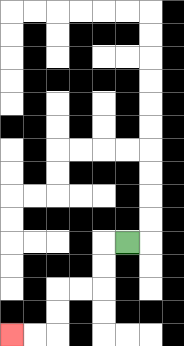{'start': '[5, 10]', 'end': '[0, 14]', 'path_directions': 'L,D,D,L,L,D,D,L,L', 'path_coordinates': '[[5, 10], [4, 10], [4, 11], [4, 12], [3, 12], [2, 12], [2, 13], [2, 14], [1, 14], [0, 14]]'}